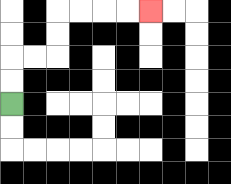{'start': '[0, 4]', 'end': '[6, 0]', 'path_directions': 'U,U,R,R,U,U,R,R,R,R', 'path_coordinates': '[[0, 4], [0, 3], [0, 2], [1, 2], [2, 2], [2, 1], [2, 0], [3, 0], [4, 0], [5, 0], [6, 0]]'}